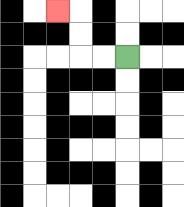{'start': '[5, 2]', 'end': '[2, 0]', 'path_directions': 'L,L,U,U,L', 'path_coordinates': '[[5, 2], [4, 2], [3, 2], [3, 1], [3, 0], [2, 0]]'}